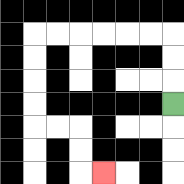{'start': '[7, 4]', 'end': '[4, 7]', 'path_directions': 'U,U,U,L,L,L,L,L,L,D,D,D,D,R,R,D,D,R', 'path_coordinates': '[[7, 4], [7, 3], [7, 2], [7, 1], [6, 1], [5, 1], [4, 1], [3, 1], [2, 1], [1, 1], [1, 2], [1, 3], [1, 4], [1, 5], [2, 5], [3, 5], [3, 6], [3, 7], [4, 7]]'}